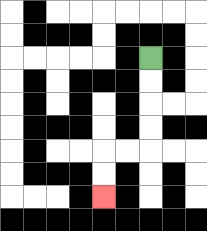{'start': '[6, 2]', 'end': '[4, 8]', 'path_directions': 'D,D,D,D,L,L,D,D', 'path_coordinates': '[[6, 2], [6, 3], [6, 4], [6, 5], [6, 6], [5, 6], [4, 6], [4, 7], [4, 8]]'}